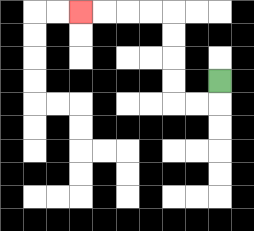{'start': '[9, 3]', 'end': '[3, 0]', 'path_directions': 'D,L,L,U,U,U,U,L,L,L,L', 'path_coordinates': '[[9, 3], [9, 4], [8, 4], [7, 4], [7, 3], [7, 2], [7, 1], [7, 0], [6, 0], [5, 0], [4, 0], [3, 0]]'}